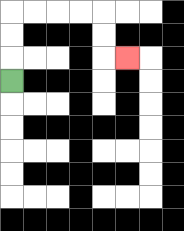{'start': '[0, 3]', 'end': '[5, 2]', 'path_directions': 'U,U,U,R,R,R,R,D,D,R', 'path_coordinates': '[[0, 3], [0, 2], [0, 1], [0, 0], [1, 0], [2, 0], [3, 0], [4, 0], [4, 1], [4, 2], [5, 2]]'}